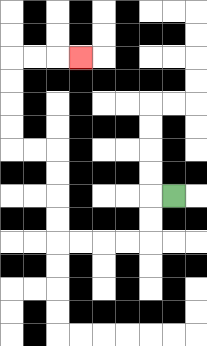{'start': '[7, 8]', 'end': '[3, 2]', 'path_directions': 'L,D,D,L,L,L,L,U,U,U,U,L,L,U,U,U,U,R,R,R', 'path_coordinates': '[[7, 8], [6, 8], [6, 9], [6, 10], [5, 10], [4, 10], [3, 10], [2, 10], [2, 9], [2, 8], [2, 7], [2, 6], [1, 6], [0, 6], [0, 5], [0, 4], [0, 3], [0, 2], [1, 2], [2, 2], [3, 2]]'}